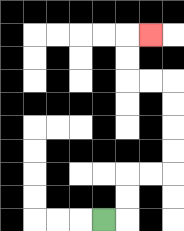{'start': '[4, 9]', 'end': '[6, 1]', 'path_directions': 'R,U,U,R,R,U,U,U,U,L,L,U,U,R', 'path_coordinates': '[[4, 9], [5, 9], [5, 8], [5, 7], [6, 7], [7, 7], [7, 6], [7, 5], [7, 4], [7, 3], [6, 3], [5, 3], [5, 2], [5, 1], [6, 1]]'}